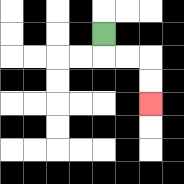{'start': '[4, 1]', 'end': '[6, 4]', 'path_directions': 'D,R,R,D,D', 'path_coordinates': '[[4, 1], [4, 2], [5, 2], [6, 2], [6, 3], [6, 4]]'}